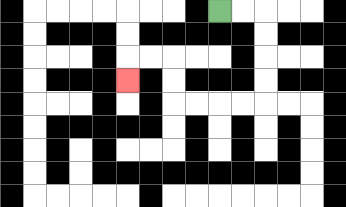{'start': '[9, 0]', 'end': '[5, 3]', 'path_directions': 'R,R,D,D,D,D,L,L,L,L,U,U,L,L,D', 'path_coordinates': '[[9, 0], [10, 0], [11, 0], [11, 1], [11, 2], [11, 3], [11, 4], [10, 4], [9, 4], [8, 4], [7, 4], [7, 3], [7, 2], [6, 2], [5, 2], [5, 3]]'}